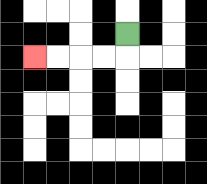{'start': '[5, 1]', 'end': '[1, 2]', 'path_directions': 'D,L,L,L,L', 'path_coordinates': '[[5, 1], [5, 2], [4, 2], [3, 2], [2, 2], [1, 2]]'}